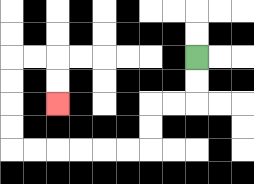{'start': '[8, 2]', 'end': '[2, 4]', 'path_directions': 'D,D,L,L,D,D,L,L,L,L,L,L,U,U,U,U,R,R,D,D', 'path_coordinates': '[[8, 2], [8, 3], [8, 4], [7, 4], [6, 4], [6, 5], [6, 6], [5, 6], [4, 6], [3, 6], [2, 6], [1, 6], [0, 6], [0, 5], [0, 4], [0, 3], [0, 2], [1, 2], [2, 2], [2, 3], [2, 4]]'}